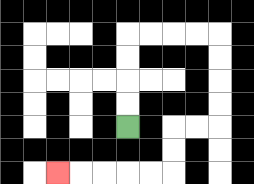{'start': '[5, 5]', 'end': '[2, 7]', 'path_directions': 'U,U,U,U,R,R,R,R,D,D,D,D,L,L,D,D,L,L,L,L,L', 'path_coordinates': '[[5, 5], [5, 4], [5, 3], [5, 2], [5, 1], [6, 1], [7, 1], [8, 1], [9, 1], [9, 2], [9, 3], [9, 4], [9, 5], [8, 5], [7, 5], [7, 6], [7, 7], [6, 7], [5, 7], [4, 7], [3, 7], [2, 7]]'}